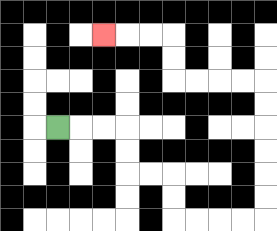{'start': '[2, 5]', 'end': '[4, 1]', 'path_directions': 'R,R,R,D,D,R,R,D,D,R,R,R,R,U,U,U,U,U,U,L,L,L,L,U,U,L,L,L', 'path_coordinates': '[[2, 5], [3, 5], [4, 5], [5, 5], [5, 6], [5, 7], [6, 7], [7, 7], [7, 8], [7, 9], [8, 9], [9, 9], [10, 9], [11, 9], [11, 8], [11, 7], [11, 6], [11, 5], [11, 4], [11, 3], [10, 3], [9, 3], [8, 3], [7, 3], [7, 2], [7, 1], [6, 1], [5, 1], [4, 1]]'}